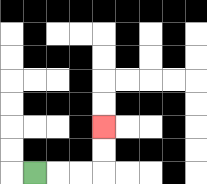{'start': '[1, 7]', 'end': '[4, 5]', 'path_directions': 'R,R,R,U,U', 'path_coordinates': '[[1, 7], [2, 7], [3, 7], [4, 7], [4, 6], [4, 5]]'}